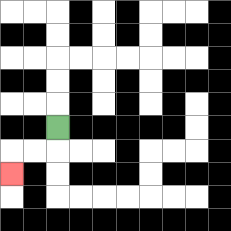{'start': '[2, 5]', 'end': '[0, 7]', 'path_directions': 'D,L,L,D', 'path_coordinates': '[[2, 5], [2, 6], [1, 6], [0, 6], [0, 7]]'}